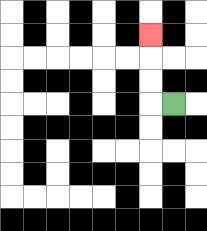{'start': '[7, 4]', 'end': '[6, 1]', 'path_directions': 'L,U,U,U', 'path_coordinates': '[[7, 4], [6, 4], [6, 3], [6, 2], [6, 1]]'}